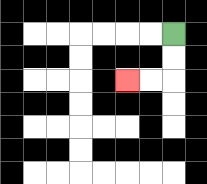{'start': '[7, 1]', 'end': '[5, 3]', 'path_directions': 'D,D,L,L', 'path_coordinates': '[[7, 1], [7, 2], [7, 3], [6, 3], [5, 3]]'}